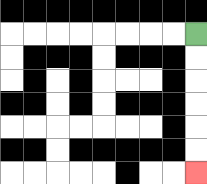{'start': '[8, 1]', 'end': '[8, 7]', 'path_directions': 'D,D,D,D,D,D', 'path_coordinates': '[[8, 1], [8, 2], [8, 3], [8, 4], [8, 5], [8, 6], [8, 7]]'}